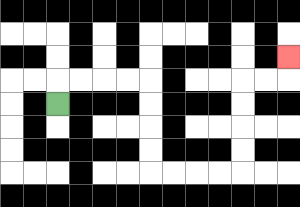{'start': '[2, 4]', 'end': '[12, 2]', 'path_directions': 'U,R,R,R,R,D,D,D,D,R,R,R,R,U,U,U,U,R,R,U', 'path_coordinates': '[[2, 4], [2, 3], [3, 3], [4, 3], [5, 3], [6, 3], [6, 4], [6, 5], [6, 6], [6, 7], [7, 7], [8, 7], [9, 7], [10, 7], [10, 6], [10, 5], [10, 4], [10, 3], [11, 3], [12, 3], [12, 2]]'}